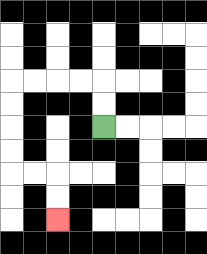{'start': '[4, 5]', 'end': '[2, 9]', 'path_directions': 'U,U,L,L,L,L,D,D,D,D,R,R,D,D', 'path_coordinates': '[[4, 5], [4, 4], [4, 3], [3, 3], [2, 3], [1, 3], [0, 3], [0, 4], [0, 5], [0, 6], [0, 7], [1, 7], [2, 7], [2, 8], [2, 9]]'}